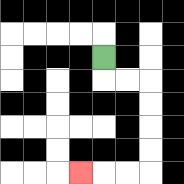{'start': '[4, 2]', 'end': '[3, 7]', 'path_directions': 'D,R,R,D,D,D,D,L,L,L', 'path_coordinates': '[[4, 2], [4, 3], [5, 3], [6, 3], [6, 4], [6, 5], [6, 6], [6, 7], [5, 7], [4, 7], [3, 7]]'}